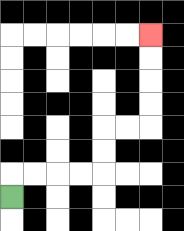{'start': '[0, 8]', 'end': '[6, 1]', 'path_directions': 'U,R,R,R,R,U,U,R,R,U,U,U,U', 'path_coordinates': '[[0, 8], [0, 7], [1, 7], [2, 7], [3, 7], [4, 7], [4, 6], [4, 5], [5, 5], [6, 5], [6, 4], [6, 3], [6, 2], [6, 1]]'}